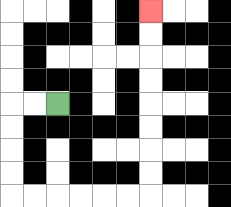{'start': '[2, 4]', 'end': '[6, 0]', 'path_directions': 'L,L,D,D,D,D,R,R,R,R,R,R,U,U,U,U,U,U,U,U', 'path_coordinates': '[[2, 4], [1, 4], [0, 4], [0, 5], [0, 6], [0, 7], [0, 8], [1, 8], [2, 8], [3, 8], [4, 8], [5, 8], [6, 8], [6, 7], [6, 6], [6, 5], [6, 4], [6, 3], [6, 2], [6, 1], [6, 0]]'}